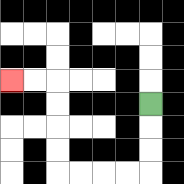{'start': '[6, 4]', 'end': '[0, 3]', 'path_directions': 'D,D,D,L,L,L,L,U,U,U,U,L,L', 'path_coordinates': '[[6, 4], [6, 5], [6, 6], [6, 7], [5, 7], [4, 7], [3, 7], [2, 7], [2, 6], [2, 5], [2, 4], [2, 3], [1, 3], [0, 3]]'}